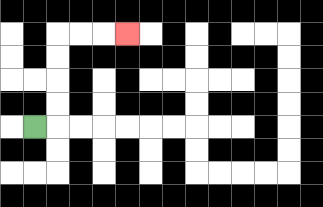{'start': '[1, 5]', 'end': '[5, 1]', 'path_directions': 'R,U,U,U,U,R,R,R', 'path_coordinates': '[[1, 5], [2, 5], [2, 4], [2, 3], [2, 2], [2, 1], [3, 1], [4, 1], [5, 1]]'}